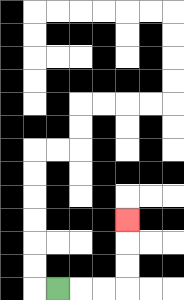{'start': '[2, 12]', 'end': '[5, 9]', 'path_directions': 'R,R,R,U,U,U', 'path_coordinates': '[[2, 12], [3, 12], [4, 12], [5, 12], [5, 11], [5, 10], [5, 9]]'}